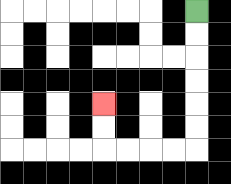{'start': '[8, 0]', 'end': '[4, 4]', 'path_directions': 'D,D,D,D,D,D,L,L,L,L,U,U', 'path_coordinates': '[[8, 0], [8, 1], [8, 2], [8, 3], [8, 4], [8, 5], [8, 6], [7, 6], [6, 6], [5, 6], [4, 6], [4, 5], [4, 4]]'}